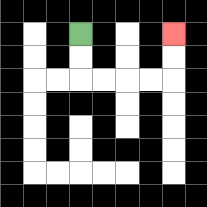{'start': '[3, 1]', 'end': '[7, 1]', 'path_directions': 'D,D,R,R,R,R,U,U', 'path_coordinates': '[[3, 1], [3, 2], [3, 3], [4, 3], [5, 3], [6, 3], [7, 3], [7, 2], [7, 1]]'}